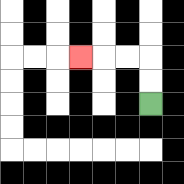{'start': '[6, 4]', 'end': '[3, 2]', 'path_directions': 'U,U,L,L,L', 'path_coordinates': '[[6, 4], [6, 3], [6, 2], [5, 2], [4, 2], [3, 2]]'}